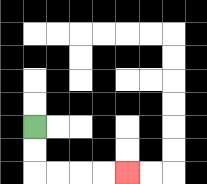{'start': '[1, 5]', 'end': '[5, 7]', 'path_directions': 'D,D,R,R,R,R', 'path_coordinates': '[[1, 5], [1, 6], [1, 7], [2, 7], [3, 7], [4, 7], [5, 7]]'}